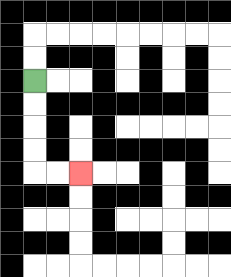{'start': '[1, 3]', 'end': '[3, 7]', 'path_directions': 'D,D,D,D,R,R', 'path_coordinates': '[[1, 3], [1, 4], [1, 5], [1, 6], [1, 7], [2, 7], [3, 7]]'}